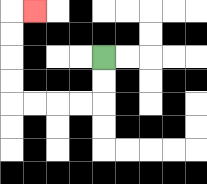{'start': '[4, 2]', 'end': '[1, 0]', 'path_directions': 'D,D,L,L,L,L,U,U,U,U,R', 'path_coordinates': '[[4, 2], [4, 3], [4, 4], [3, 4], [2, 4], [1, 4], [0, 4], [0, 3], [0, 2], [0, 1], [0, 0], [1, 0]]'}